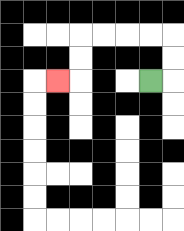{'start': '[6, 3]', 'end': '[2, 3]', 'path_directions': 'R,U,U,L,L,L,L,D,D,L', 'path_coordinates': '[[6, 3], [7, 3], [7, 2], [7, 1], [6, 1], [5, 1], [4, 1], [3, 1], [3, 2], [3, 3], [2, 3]]'}